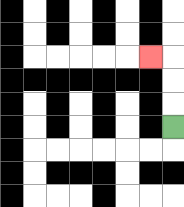{'start': '[7, 5]', 'end': '[6, 2]', 'path_directions': 'U,U,U,L', 'path_coordinates': '[[7, 5], [7, 4], [7, 3], [7, 2], [6, 2]]'}